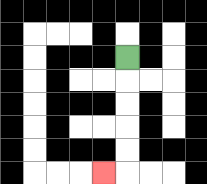{'start': '[5, 2]', 'end': '[4, 7]', 'path_directions': 'D,D,D,D,D,L', 'path_coordinates': '[[5, 2], [5, 3], [5, 4], [5, 5], [5, 6], [5, 7], [4, 7]]'}